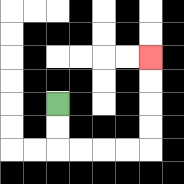{'start': '[2, 4]', 'end': '[6, 2]', 'path_directions': 'D,D,R,R,R,R,U,U,U,U', 'path_coordinates': '[[2, 4], [2, 5], [2, 6], [3, 6], [4, 6], [5, 6], [6, 6], [6, 5], [6, 4], [6, 3], [6, 2]]'}